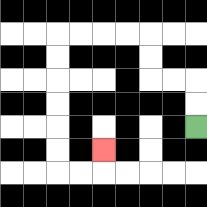{'start': '[8, 5]', 'end': '[4, 6]', 'path_directions': 'U,U,L,L,U,U,L,L,L,L,D,D,D,D,D,D,R,R,U', 'path_coordinates': '[[8, 5], [8, 4], [8, 3], [7, 3], [6, 3], [6, 2], [6, 1], [5, 1], [4, 1], [3, 1], [2, 1], [2, 2], [2, 3], [2, 4], [2, 5], [2, 6], [2, 7], [3, 7], [4, 7], [4, 6]]'}